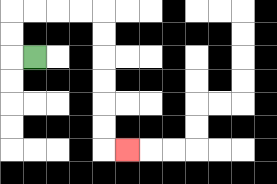{'start': '[1, 2]', 'end': '[5, 6]', 'path_directions': 'L,U,U,R,R,R,R,D,D,D,D,D,D,R', 'path_coordinates': '[[1, 2], [0, 2], [0, 1], [0, 0], [1, 0], [2, 0], [3, 0], [4, 0], [4, 1], [4, 2], [4, 3], [4, 4], [4, 5], [4, 6], [5, 6]]'}